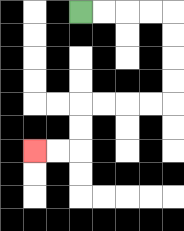{'start': '[3, 0]', 'end': '[1, 6]', 'path_directions': 'R,R,R,R,D,D,D,D,L,L,L,L,D,D,L,L', 'path_coordinates': '[[3, 0], [4, 0], [5, 0], [6, 0], [7, 0], [7, 1], [7, 2], [7, 3], [7, 4], [6, 4], [5, 4], [4, 4], [3, 4], [3, 5], [3, 6], [2, 6], [1, 6]]'}